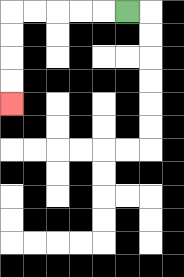{'start': '[5, 0]', 'end': '[0, 4]', 'path_directions': 'L,L,L,L,L,D,D,D,D', 'path_coordinates': '[[5, 0], [4, 0], [3, 0], [2, 0], [1, 0], [0, 0], [0, 1], [0, 2], [0, 3], [0, 4]]'}